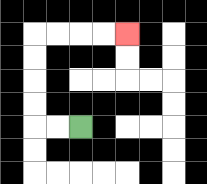{'start': '[3, 5]', 'end': '[5, 1]', 'path_directions': 'L,L,U,U,U,U,R,R,R,R', 'path_coordinates': '[[3, 5], [2, 5], [1, 5], [1, 4], [1, 3], [1, 2], [1, 1], [2, 1], [3, 1], [4, 1], [5, 1]]'}